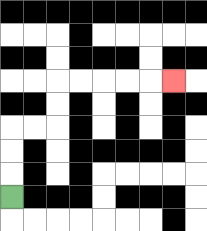{'start': '[0, 8]', 'end': '[7, 3]', 'path_directions': 'U,U,U,R,R,U,U,R,R,R,R,R', 'path_coordinates': '[[0, 8], [0, 7], [0, 6], [0, 5], [1, 5], [2, 5], [2, 4], [2, 3], [3, 3], [4, 3], [5, 3], [6, 3], [7, 3]]'}